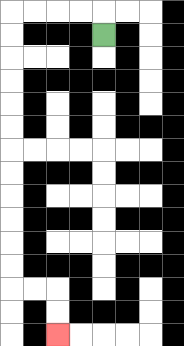{'start': '[4, 1]', 'end': '[2, 14]', 'path_directions': 'U,L,L,L,L,D,D,D,D,D,D,D,D,D,D,D,D,R,R,D,D', 'path_coordinates': '[[4, 1], [4, 0], [3, 0], [2, 0], [1, 0], [0, 0], [0, 1], [0, 2], [0, 3], [0, 4], [0, 5], [0, 6], [0, 7], [0, 8], [0, 9], [0, 10], [0, 11], [0, 12], [1, 12], [2, 12], [2, 13], [2, 14]]'}